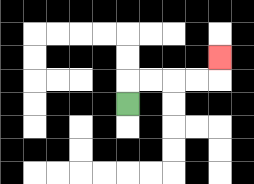{'start': '[5, 4]', 'end': '[9, 2]', 'path_directions': 'U,R,R,R,R,U', 'path_coordinates': '[[5, 4], [5, 3], [6, 3], [7, 3], [8, 3], [9, 3], [9, 2]]'}